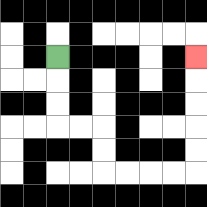{'start': '[2, 2]', 'end': '[8, 2]', 'path_directions': 'D,D,D,R,R,D,D,R,R,R,R,U,U,U,U,U', 'path_coordinates': '[[2, 2], [2, 3], [2, 4], [2, 5], [3, 5], [4, 5], [4, 6], [4, 7], [5, 7], [6, 7], [7, 7], [8, 7], [8, 6], [8, 5], [8, 4], [8, 3], [8, 2]]'}